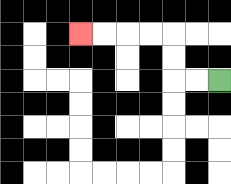{'start': '[9, 3]', 'end': '[3, 1]', 'path_directions': 'L,L,U,U,L,L,L,L', 'path_coordinates': '[[9, 3], [8, 3], [7, 3], [7, 2], [7, 1], [6, 1], [5, 1], [4, 1], [3, 1]]'}